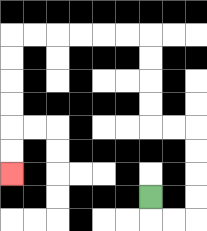{'start': '[6, 8]', 'end': '[0, 7]', 'path_directions': 'D,R,R,U,U,U,U,L,L,U,U,U,U,L,L,L,L,L,L,D,D,D,D,D,D', 'path_coordinates': '[[6, 8], [6, 9], [7, 9], [8, 9], [8, 8], [8, 7], [8, 6], [8, 5], [7, 5], [6, 5], [6, 4], [6, 3], [6, 2], [6, 1], [5, 1], [4, 1], [3, 1], [2, 1], [1, 1], [0, 1], [0, 2], [0, 3], [0, 4], [0, 5], [0, 6], [0, 7]]'}